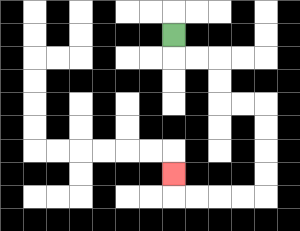{'start': '[7, 1]', 'end': '[7, 7]', 'path_directions': 'D,R,R,D,D,R,R,D,D,D,D,L,L,L,L,U', 'path_coordinates': '[[7, 1], [7, 2], [8, 2], [9, 2], [9, 3], [9, 4], [10, 4], [11, 4], [11, 5], [11, 6], [11, 7], [11, 8], [10, 8], [9, 8], [8, 8], [7, 8], [7, 7]]'}